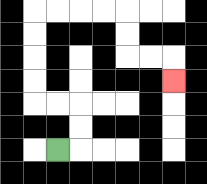{'start': '[2, 6]', 'end': '[7, 3]', 'path_directions': 'R,U,U,L,L,U,U,U,U,R,R,R,R,D,D,R,R,D', 'path_coordinates': '[[2, 6], [3, 6], [3, 5], [3, 4], [2, 4], [1, 4], [1, 3], [1, 2], [1, 1], [1, 0], [2, 0], [3, 0], [4, 0], [5, 0], [5, 1], [5, 2], [6, 2], [7, 2], [7, 3]]'}